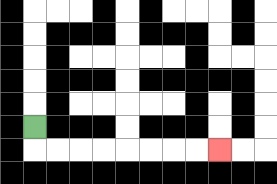{'start': '[1, 5]', 'end': '[9, 6]', 'path_directions': 'D,R,R,R,R,R,R,R,R', 'path_coordinates': '[[1, 5], [1, 6], [2, 6], [3, 6], [4, 6], [5, 6], [6, 6], [7, 6], [8, 6], [9, 6]]'}